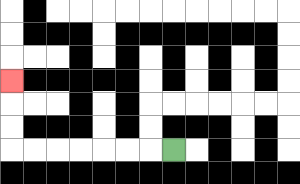{'start': '[7, 6]', 'end': '[0, 3]', 'path_directions': 'L,L,L,L,L,L,L,U,U,U', 'path_coordinates': '[[7, 6], [6, 6], [5, 6], [4, 6], [3, 6], [2, 6], [1, 6], [0, 6], [0, 5], [0, 4], [0, 3]]'}